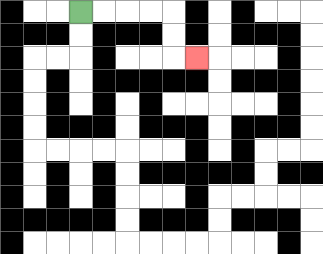{'start': '[3, 0]', 'end': '[8, 2]', 'path_directions': 'R,R,R,R,D,D,R', 'path_coordinates': '[[3, 0], [4, 0], [5, 0], [6, 0], [7, 0], [7, 1], [7, 2], [8, 2]]'}